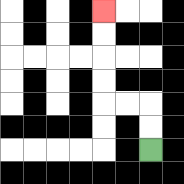{'start': '[6, 6]', 'end': '[4, 0]', 'path_directions': 'U,U,L,L,U,U,U,U', 'path_coordinates': '[[6, 6], [6, 5], [6, 4], [5, 4], [4, 4], [4, 3], [4, 2], [4, 1], [4, 0]]'}